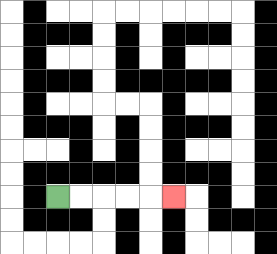{'start': '[2, 8]', 'end': '[7, 8]', 'path_directions': 'R,R,R,R,R', 'path_coordinates': '[[2, 8], [3, 8], [4, 8], [5, 8], [6, 8], [7, 8]]'}